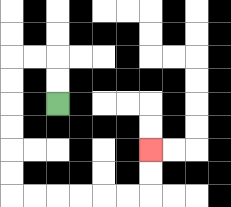{'start': '[2, 4]', 'end': '[6, 6]', 'path_directions': 'U,U,L,L,D,D,D,D,D,D,R,R,R,R,R,R,U,U', 'path_coordinates': '[[2, 4], [2, 3], [2, 2], [1, 2], [0, 2], [0, 3], [0, 4], [0, 5], [0, 6], [0, 7], [0, 8], [1, 8], [2, 8], [3, 8], [4, 8], [5, 8], [6, 8], [6, 7], [6, 6]]'}